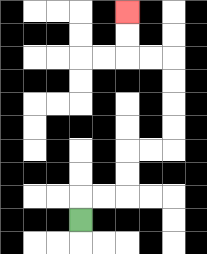{'start': '[3, 9]', 'end': '[5, 0]', 'path_directions': 'U,R,R,U,U,R,R,U,U,U,U,L,L,U,U', 'path_coordinates': '[[3, 9], [3, 8], [4, 8], [5, 8], [5, 7], [5, 6], [6, 6], [7, 6], [7, 5], [7, 4], [7, 3], [7, 2], [6, 2], [5, 2], [5, 1], [5, 0]]'}